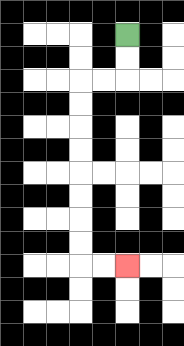{'start': '[5, 1]', 'end': '[5, 11]', 'path_directions': 'D,D,L,L,D,D,D,D,D,D,D,D,R,R', 'path_coordinates': '[[5, 1], [5, 2], [5, 3], [4, 3], [3, 3], [3, 4], [3, 5], [3, 6], [3, 7], [3, 8], [3, 9], [3, 10], [3, 11], [4, 11], [5, 11]]'}